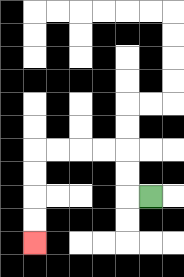{'start': '[6, 8]', 'end': '[1, 10]', 'path_directions': 'L,U,U,L,L,L,L,D,D,D,D', 'path_coordinates': '[[6, 8], [5, 8], [5, 7], [5, 6], [4, 6], [3, 6], [2, 6], [1, 6], [1, 7], [1, 8], [1, 9], [1, 10]]'}